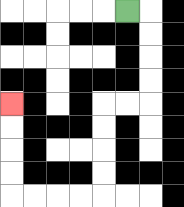{'start': '[5, 0]', 'end': '[0, 4]', 'path_directions': 'R,D,D,D,D,L,L,D,D,D,D,L,L,L,L,U,U,U,U', 'path_coordinates': '[[5, 0], [6, 0], [6, 1], [6, 2], [6, 3], [6, 4], [5, 4], [4, 4], [4, 5], [4, 6], [4, 7], [4, 8], [3, 8], [2, 8], [1, 8], [0, 8], [0, 7], [0, 6], [0, 5], [0, 4]]'}